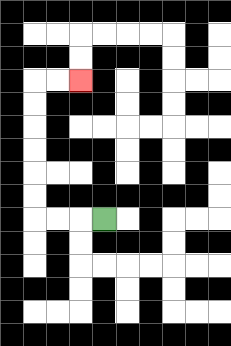{'start': '[4, 9]', 'end': '[3, 3]', 'path_directions': 'L,L,L,U,U,U,U,U,U,R,R', 'path_coordinates': '[[4, 9], [3, 9], [2, 9], [1, 9], [1, 8], [1, 7], [1, 6], [1, 5], [1, 4], [1, 3], [2, 3], [3, 3]]'}